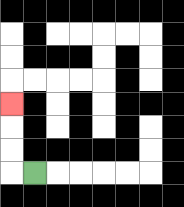{'start': '[1, 7]', 'end': '[0, 4]', 'path_directions': 'L,U,U,U', 'path_coordinates': '[[1, 7], [0, 7], [0, 6], [0, 5], [0, 4]]'}